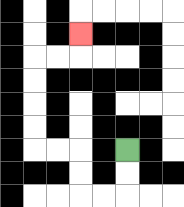{'start': '[5, 6]', 'end': '[3, 1]', 'path_directions': 'D,D,L,L,U,U,L,L,U,U,U,U,R,R,U', 'path_coordinates': '[[5, 6], [5, 7], [5, 8], [4, 8], [3, 8], [3, 7], [3, 6], [2, 6], [1, 6], [1, 5], [1, 4], [1, 3], [1, 2], [2, 2], [3, 2], [3, 1]]'}